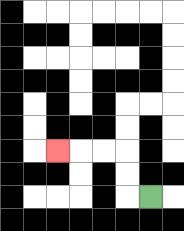{'start': '[6, 8]', 'end': '[2, 6]', 'path_directions': 'L,U,U,L,L,L', 'path_coordinates': '[[6, 8], [5, 8], [5, 7], [5, 6], [4, 6], [3, 6], [2, 6]]'}